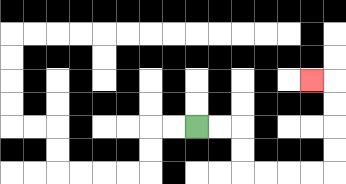{'start': '[8, 5]', 'end': '[13, 3]', 'path_directions': 'R,R,D,D,R,R,R,R,U,U,U,U,L', 'path_coordinates': '[[8, 5], [9, 5], [10, 5], [10, 6], [10, 7], [11, 7], [12, 7], [13, 7], [14, 7], [14, 6], [14, 5], [14, 4], [14, 3], [13, 3]]'}